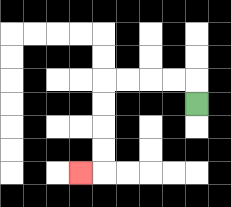{'start': '[8, 4]', 'end': '[3, 7]', 'path_directions': 'U,L,L,L,L,D,D,D,D,L', 'path_coordinates': '[[8, 4], [8, 3], [7, 3], [6, 3], [5, 3], [4, 3], [4, 4], [4, 5], [4, 6], [4, 7], [3, 7]]'}